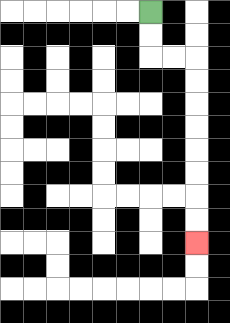{'start': '[6, 0]', 'end': '[8, 10]', 'path_directions': 'D,D,R,R,D,D,D,D,D,D,D,D', 'path_coordinates': '[[6, 0], [6, 1], [6, 2], [7, 2], [8, 2], [8, 3], [8, 4], [8, 5], [8, 6], [8, 7], [8, 8], [8, 9], [8, 10]]'}